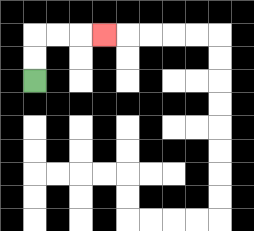{'start': '[1, 3]', 'end': '[4, 1]', 'path_directions': 'U,U,R,R,R', 'path_coordinates': '[[1, 3], [1, 2], [1, 1], [2, 1], [3, 1], [4, 1]]'}